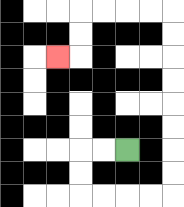{'start': '[5, 6]', 'end': '[2, 2]', 'path_directions': 'L,L,D,D,R,R,R,R,U,U,U,U,U,U,U,U,L,L,L,L,D,D,L', 'path_coordinates': '[[5, 6], [4, 6], [3, 6], [3, 7], [3, 8], [4, 8], [5, 8], [6, 8], [7, 8], [7, 7], [7, 6], [7, 5], [7, 4], [7, 3], [7, 2], [7, 1], [7, 0], [6, 0], [5, 0], [4, 0], [3, 0], [3, 1], [3, 2], [2, 2]]'}